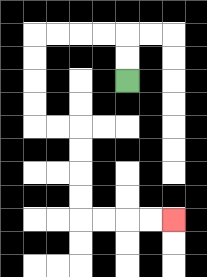{'start': '[5, 3]', 'end': '[7, 9]', 'path_directions': 'U,U,L,L,L,L,D,D,D,D,R,R,D,D,D,D,R,R,R,R', 'path_coordinates': '[[5, 3], [5, 2], [5, 1], [4, 1], [3, 1], [2, 1], [1, 1], [1, 2], [1, 3], [1, 4], [1, 5], [2, 5], [3, 5], [3, 6], [3, 7], [3, 8], [3, 9], [4, 9], [5, 9], [6, 9], [7, 9]]'}